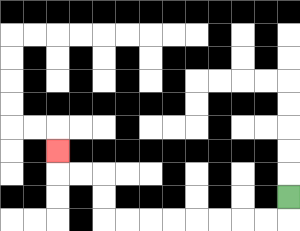{'start': '[12, 8]', 'end': '[2, 6]', 'path_directions': 'D,L,L,L,L,L,L,L,L,U,U,L,L,U', 'path_coordinates': '[[12, 8], [12, 9], [11, 9], [10, 9], [9, 9], [8, 9], [7, 9], [6, 9], [5, 9], [4, 9], [4, 8], [4, 7], [3, 7], [2, 7], [2, 6]]'}